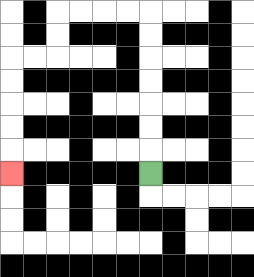{'start': '[6, 7]', 'end': '[0, 7]', 'path_directions': 'U,U,U,U,U,U,U,L,L,L,L,D,D,L,L,D,D,D,D,D', 'path_coordinates': '[[6, 7], [6, 6], [6, 5], [6, 4], [6, 3], [6, 2], [6, 1], [6, 0], [5, 0], [4, 0], [3, 0], [2, 0], [2, 1], [2, 2], [1, 2], [0, 2], [0, 3], [0, 4], [0, 5], [0, 6], [0, 7]]'}